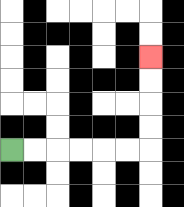{'start': '[0, 6]', 'end': '[6, 2]', 'path_directions': 'R,R,R,R,R,R,U,U,U,U', 'path_coordinates': '[[0, 6], [1, 6], [2, 6], [3, 6], [4, 6], [5, 6], [6, 6], [6, 5], [6, 4], [6, 3], [6, 2]]'}